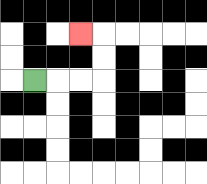{'start': '[1, 3]', 'end': '[3, 1]', 'path_directions': 'R,R,R,U,U,L', 'path_coordinates': '[[1, 3], [2, 3], [3, 3], [4, 3], [4, 2], [4, 1], [3, 1]]'}